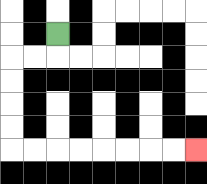{'start': '[2, 1]', 'end': '[8, 6]', 'path_directions': 'D,L,L,D,D,D,D,R,R,R,R,R,R,R,R', 'path_coordinates': '[[2, 1], [2, 2], [1, 2], [0, 2], [0, 3], [0, 4], [0, 5], [0, 6], [1, 6], [2, 6], [3, 6], [4, 6], [5, 6], [6, 6], [7, 6], [8, 6]]'}